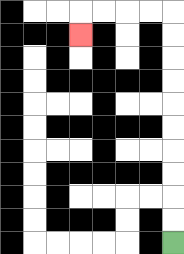{'start': '[7, 10]', 'end': '[3, 1]', 'path_directions': 'U,U,U,U,U,U,U,U,U,U,L,L,L,L,D', 'path_coordinates': '[[7, 10], [7, 9], [7, 8], [7, 7], [7, 6], [7, 5], [7, 4], [7, 3], [7, 2], [7, 1], [7, 0], [6, 0], [5, 0], [4, 0], [3, 0], [3, 1]]'}